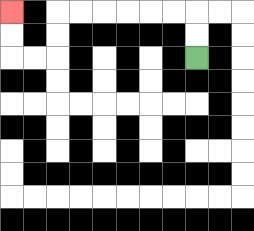{'start': '[8, 2]', 'end': '[0, 0]', 'path_directions': 'U,U,L,L,L,L,L,L,D,D,L,L,U,U', 'path_coordinates': '[[8, 2], [8, 1], [8, 0], [7, 0], [6, 0], [5, 0], [4, 0], [3, 0], [2, 0], [2, 1], [2, 2], [1, 2], [0, 2], [0, 1], [0, 0]]'}